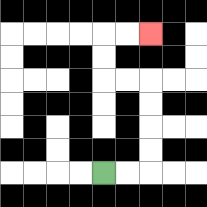{'start': '[4, 7]', 'end': '[6, 1]', 'path_directions': 'R,R,U,U,U,U,L,L,U,U,R,R', 'path_coordinates': '[[4, 7], [5, 7], [6, 7], [6, 6], [6, 5], [6, 4], [6, 3], [5, 3], [4, 3], [4, 2], [4, 1], [5, 1], [6, 1]]'}